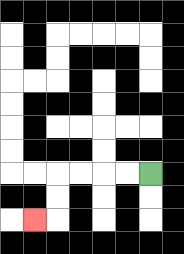{'start': '[6, 7]', 'end': '[1, 9]', 'path_directions': 'L,L,L,L,D,D,L', 'path_coordinates': '[[6, 7], [5, 7], [4, 7], [3, 7], [2, 7], [2, 8], [2, 9], [1, 9]]'}